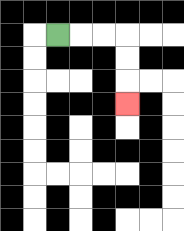{'start': '[2, 1]', 'end': '[5, 4]', 'path_directions': 'R,R,R,D,D,D', 'path_coordinates': '[[2, 1], [3, 1], [4, 1], [5, 1], [5, 2], [5, 3], [5, 4]]'}